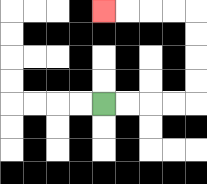{'start': '[4, 4]', 'end': '[4, 0]', 'path_directions': 'R,R,R,R,U,U,U,U,L,L,L,L', 'path_coordinates': '[[4, 4], [5, 4], [6, 4], [7, 4], [8, 4], [8, 3], [8, 2], [8, 1], [8, 0], [7, 0], [6, 0], [5, 0], [4, 0]]'}